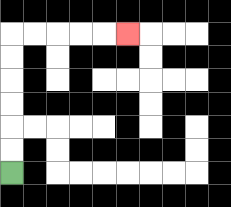{'start': '[0, 7]', 'end': '[5, 1]', 'path_directions': 'U,U,U,U,U,U,R,R,R,R,R', 'path_coordinates': '[[0, 7], [0, 6], [0, 5], [0, 4], [0, 3], [0, 2], [0, 1], [1, 1], [2, 1], [3, 1], [4, 1], [5, 1]]'}